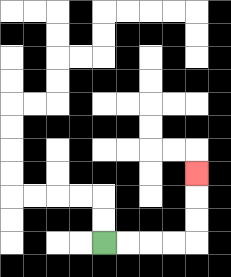{'start': '[4, 10]', 'end': '[8, 7]', 'path_directions': 'R,R,R,R,U,U,U', 'path_coordinates': '[[4, 10], [5, 10], [6, 10], [7, 10], [8, 10], [8, 9], [8, 8], [8, 7]]'}